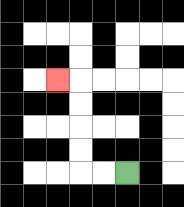{'start': '[5, 7]', 'end': '[2, 3]', 'path_directions': 'L,L,U,U,U,U,L', 'path_coordinates': '[[5, 7], [4, 7], [3, 7], [3, 6], [3, 5], [3, 4], [3, 3], [2, 3]]'}